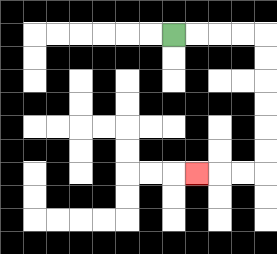{'start': '[7, 1]', 'end': '[8, 7]', 'path_directions': 'R,R,R,R,D,D,D,D,D,D,L,L,L', 'path_coordinates': '[[7, 1], [8, 1], [9, 1], [10, 1], [11, 1], [11, 2], [11, 3], [11, 4], [11, 5], [11, 6], [11, 7], [10, 7], [9, 7], [8, 7]]'}